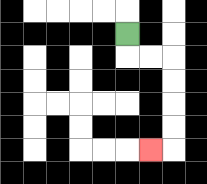{'start': '[5, 1]', 'end': '[6, 6]', 'path_directions': 'D,R,R,D,D,D,D,L', 'path_coordinates': '[[5, 1], [5, 2], [6, 2], [7, 2], [7, 3], [7, 4], [7, 5], [7, 6], [6, 6]]'}